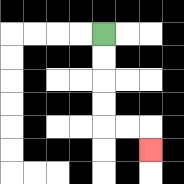{'start': '[4, 1]', 'end': '[6, 6]', 'path_directions': 'D,D,D,D,R,R,D', 'path_coordinates': '[[4, 1], [4, 2], [4, 3], [4, 4], [4, 5], [5, 5], [6, 5], [6, 6]]'}